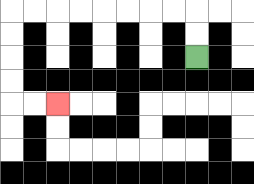{'start': '[8, 2]', 'end': '[2, 4]', 'path_directions': 'U,U,L,L,L,L,L,L,L,L,D,D,D,D,R,R', 'path_coordinates': '[[8, 2], [8, 1], [8, 0], [7, 0], [6, 0], [5, 0], [4, 0], [3, 0], [2, 0], [1, 0], [0, 0], [0, 1], [0, 2], [0, 3], [0, 4], [1, 4], [2, 4]]'}